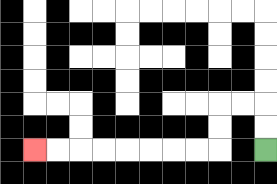{'start': '[11, 6]', 'end': '[1, 6]', 'path_directions': 'U,U,L,L,D,D,L,L,L,L,L,L,L,L', 'path_coordinates': '[[11, 6], [11, 5], [11, 4], [10, 4], [9, 4], [9, 5], [9, 6], [8, 6], [7, 6], [6, 6], [5, 6], [4, 6], [3, 6], [2, 6], [1, 6]]'}